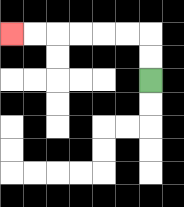{'start': '[6, 3]', 'end': '[0, 1]', 'path_directions': 'U,U,L,L,L,L,L,L', 'path_coordinates': '[[6, 3], [6, 2], [6, 1], [5, 1], [4, 1], [3, 1], [2, 1], [1, 1], [0, 1]]'}